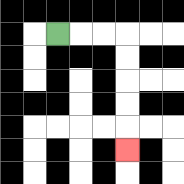{'start': '[2, 1]', 'end': '[5, 6]', 'path_directions': 'R,R,R,D,D,D,D,D', 'path_coordinates': '[[2, 1], [3, 1], [4, 1], [5, 1], [5, 2], [5, 3], [5, 4], [5, 5], [5, 6]]'}